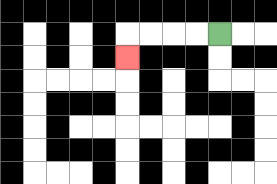{'start': '[9, 1]', 'end': '[5, 2]', 'path_directions': 'L,L,L,L,D', 'path_coordinates': '[[9, 1], [8, 1], [7, 1], [6, 1], [5, 1], [5, 2]]'}